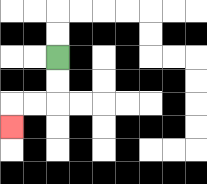{'start': '[2, 2]', 'end': '[0, 5]', 'path_directions': 'D,D,L,L,D', 'path_coordinates': '[[2, 2], [2, 3], [2, 4], [1, 4], [0, 4], [0, 5]]'}